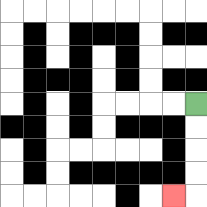{'start': '[8, 4]', 'end': '[7, 8]', 'path_directions': 'D,D,D,D,L', 'path_coordinates': '[[8, 4], [8, 5], [8, 6], [8, 7], [8, 8], [7, 8]]'}